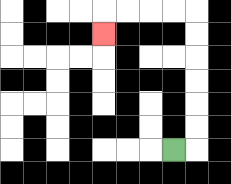{'start': '[7, 6]', 'end': '[4, 1]', 'path_directions': 'R,U,U,U,U,U,U,L,L,L,L,D', 'path_coordinates': '[[7, 6], [8, 6], [8, 5], [8, 4], [8, 3], [8, 2], [8, 1], [8, 0], [7, 0], [6, 0], [5, 0], [4, 0], [4, 1]]'}